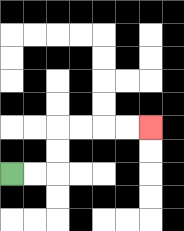{'start': '[0, 7]', 'end': '[6, 5]', 'path_directions': 'R,R,U,U,R,R,R,R', 'path_coordinates': '[[0, 7], [1, 7], [2, 7], [2, 6], [2, 5], [3, 5], [4, 5], [5, 5], [6, 5]]'}